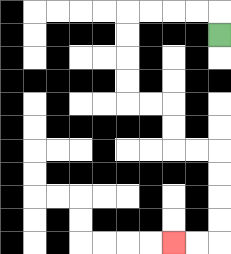{'start': '[9, 1]', 'end': '[7, 10]', 'path_directions': 'U,L,L,L,L,D,D,D,D,R,R,D,D,R,R,D,D,D,D,L,L', 'path_coordinates': '[[9, 1], [9, 0], [8, 0], [7, 0], [6, 0], [5, 0], [5, 1], [5, 2], [5, 3], [5, 4], [6, 4], [7, 4], [7, 5], [7, 6], [8, 6], [9, 6], [9, 7], [9, 8], [9, 9], [9, 10], [8, 10], [7, 10]]'}